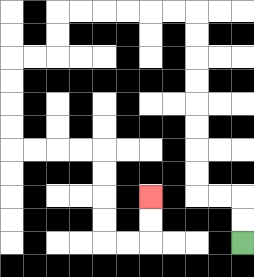{'start': '[10, 10]', 'end': '[6, 8]', 'path_directions': 'U,U,L,L,U,U,U,U,U,U,U,U,L,L,L,L,L,L,D,D,L,L,D,D,D,D,R,R,R,R,D,D,D,D,R,R,U,U', 'path_coordinates': '[[10, 10], [10, 9], [10, 8], [9, 8], [8, 8], [8, 7], [8, 6], [8, 5], [8, 4], [8, 3], [8, 2], [8, 1], [8, 0], [7, 0], [6, 0], [5, 0], [4, 0], [3, 0], [2, 0], [2, 1], [2, 2], [1, 2], [0, 2], [0, 3], [0, 4], [0, 5], [0, 6], [1, 6], [2, 6], [3, 6], [4, 6], [4, 7], [4, 8], [4, 9], [4, 10], [5, 10], [6, 10], [6, 9], [6, 8]]'}